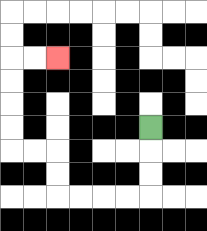{'start': '[6, 5]', 'end': '[2, 2]', 'path_directions': 'D,D,D,L,L,L,L,U,U,L,L,U,U,U,U,R,R', 'path_coordinates': '[[6, 5], [6, 6], [6, 7], [6, 8], [5, 8], [4, 8], [3, 8], [2, 8], [2, 7], [2, 6], [1, 6], [0, 6], [0, 5], [0, 4], [0, 3], [0, 2], [1, 2], [2, 2]]'}